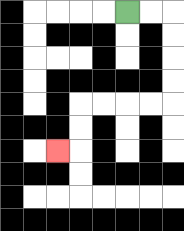{'start': '[5, 0]', 'end': '[2, 6]', 'path_directions': 'R,R,D,D,D,D,L,L,L,L,D,D,L', 'path_coordinates': '[[5, 0], [6, 0], [7, 0], [7, 1], [7, 2], [7, 3], [7, 4], [6, 4], [5, 4], [4, 4], [3, 4], [3, 5], [3, 6], [2, 6]]'}